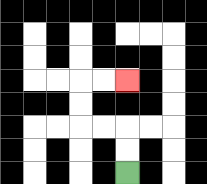{'start': '[5, 7]', 'end': '[5, 3]', 'path_directions': 'U,U,L,L,U,U,R,R', 'path_coordinates': '[[5, 7], [5, 6], [5, 5], [4, 5], [3, 5], [3, 4], [3, 3], [4, 3], [5, 3]]'}